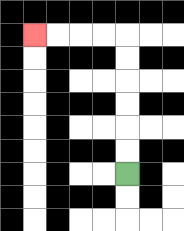{'start': '[5, 7]', 'end': '[1, 1]', 'path_directions': 'U,U,U,U,U,U,L,L,L,L', 'path_coordinates': '[[5, 7], [5, 6], [5, 5], [5, 4], [5, 3], [5, 2], [5, 1], [4, 1], [3, 1], [2, 1], [1, 1]]'}